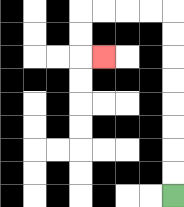{'start': '[7, 8]', 'end': '[4, 2]', 'path_directions': 'U,U,U,U,U,U,U,U,L,L,L,L,D,D,R', 'path_coordinates': '[[7, 8], [7, 7], [7, 6], [7, 5], [7, 4], [7, 3], [7, 2], [7, 1], [7, 0], [6, 0], [5, 0], [4, 0], [3, 0], [3, 1], [3, 2], [4, 2]]'}